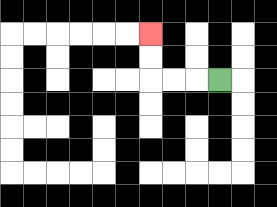{'start': '[9, 3]', 'end': '[6, 1]', 'path_directions': 'L,L,L,U,U', 'path_coordinates': '[[9, 3], [8, 3], [7, 3], [6, 3], [6, 2], [6, 1]]'}